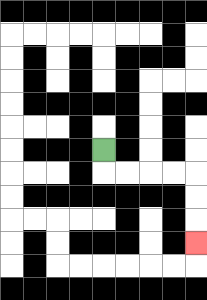{'start': '[4, 6]', 'end': '[8, 10]', 'path_directions': 'D,R,R,R,R,D,D,D', 'path_coordinates': '[[4, 6], [4, 7], [5, 7], [6, 7], [7, 7], [8, 7], [8, 8], [8, 9], [8, 10]]'}